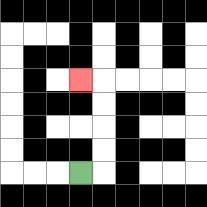{'start': '[3, 7]', 'end': '[3, 3]', 'path_directions': 'R,U,U,U,U,L', 'path_coordinates': '[[3, 7], [4, 7], [4, 6], [4, 5], [4, 4], [4, 3], [3, 3]]'}